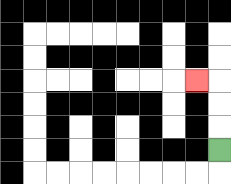{'start': '[9, 6]', 'end': '[8, 3]', 'path_directions': 'U,U,U,L', 'path_coordinates': '[[9, 6], [9, 5], [9, 4], [9, 3], [8, 3]]'}